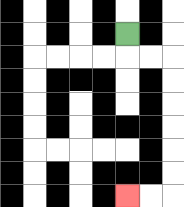{'start': '[5, 1]', 'end': '[5, 8]', 'path_directions': 'D,R,R,D,D,D,D,D,D,L,L', 'path_coordinates': '[[5, 1], [5, 2], [6, 2], [7, 2], [7, 3], [7, 4], [7, 5], [7, 6], [7, 7], [7, 8], [6, 8], [5, 8]]'}